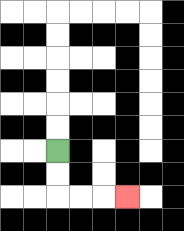{'start': '[2, 6]', 'end': '[5, 8]', 'path_directions': 'D,D,R,R,R', 'path_coordinates': '[[2, 6], [2, 7], [2, 8], [3, 8], [4, 8], [5, 8]]'}